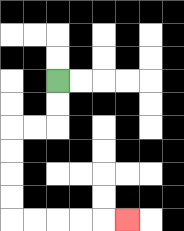{'start': '[2, 3]', 'end': '[5, 9]', 'path_directions': 'D,D,L,L,D,D,D,D,R,R,R,R,R', 'path_coordinates': '[[2, 3], [2, 4], [2, 5], [1, 5], [0, 5], [0, 6], [0, 7], [0, 8], [0, 9], [1, 9], [2, 9], [3, 9], [4, 9], [5, 9]]'}